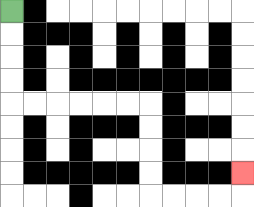{'start': '[0, 0]', 'end': '[10, 7]', 'path_directions': 'D,D,D,D,R,R,R,R,R,R,D,D,D,D,R,R,R,R,U', 'path_coordinates': '[[0, 0], [0, 1], [0, 2], [0, 3], [0, 4], [1, 4], [2, 4], [3, 4], [4, 4], [5, 4], [6, 4], [6, 5], [6, 6], [6, 7], [6, 8], [7, 8], [8, 8], [9, 8], [10, 8], [10, 7]]'}